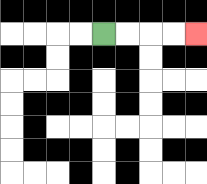{'start': '[4, 1]', 'end': '[8, 1]', 'path_directions': 'R,R,R,R', 'path_coordinates': '[[4, 1], [5, 1], [6, 1], [7, 1], [8, 1]]'}